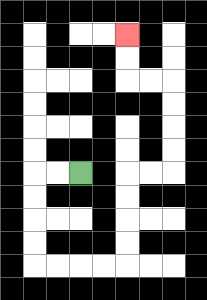{'start': '[3, 7]', 'end': '[5, 1]', 'path_directions': 'L,L,D,D,D,D,R,R,R,R,U,U,U,U,R,R,U,U,U,U,L,L,U,U', 'path_coordinates': '[[3, 7], [2, 7], [1, 7], [1, 8], [1, 9], [1, 10], [1, 11], [2, 11], [3, 11], [4, 11], [5, 11], [5, 10], [5, 9], [5, 8], [5, 7], [6, 7], [7, 7], [7, 6], [7, 5], [7, 4], [7, 3], [6, 3], [5, 3], [5, 2], [5, 1]]'}